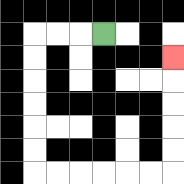{'start': '[4, 1]', 'end': '[7, 2]', 'path_directions': 'L,L,L,D,D,D,D,D,D,R,R,R,R,R,R,U,U,U,U,U', 'path_coordinates': '[[4, 1], [3, 1], [2, 1], [1, 1], [1, 2], [1, 3], [1, 4], [1, 5], [1, 6], [1, 7], [2, 7], [3, 7], [4, 7], [5, 7], [6, 7], [7, 7], [7, 6], [7, 5], [7, 4], [7, 3], [7, 2]]'}